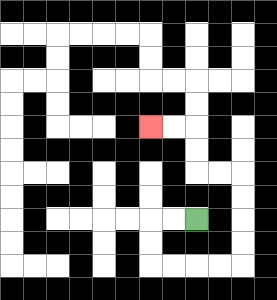{'start': '[8, 9]', 'end': '[6, 5]', 'path_directions': 'L,L,D,D,R,R,R,R,U,U,U,U,L,L,U,U,L,L', 'path_coordinates': '[[8, 9], [7, 9], [6, 9], [6, 10], [6, 11], [7, 11], [8, 11], [9, 11], [10, 11], [10, 10], [10, 9], [10, 8], [10, 7], [9, 7], [8, 7], [8, 6], [8, 5], [7, 5], [6, 5]]'}